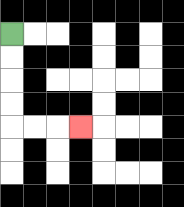{'start': '[0, 1]', 'end': '[3, 5]', 'path_directions': 'D,D,D,D,R,R,R', 'path_coordinates': '[[0, 1], [0, 2], [0, 3], [0, 4], [0, 5], [1, 5], [2, 5], [3, 5]]'}